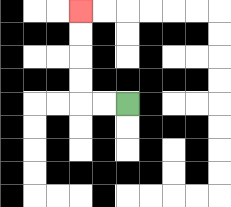{'start': '[5, 4]', 'end': '[3, 0]', 'path_directions': 'L,L,U,U,U,U', 'path_coordinates': '[[5, 4], [4, 4], [3, 4], [3, 3], [3, 2], [3, 1], [3, 0]]'}